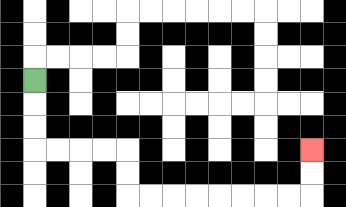{'start': '[1, 3]', 'end': '[13, 6]', 'path_directions': 'D,D,D,R,R,R,R,D,D,R,R,R,R,R,R,R,R,U,U', 'path_coordinates': '[[1, 3], [1, 4], [1, 5], [1, 6], [2, 6], [3, 6], [4, 6], [5, 6], [5, 7], [5, 8], [6, 8], [7, 8], [8, 8], [9, 8], [10, 8], [11, 8], [12, 8], [13, 8], [13, 7], [13, 6]]'}